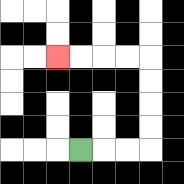{'start': '[3, 6]', 'end': '[2, 2]', 'path_directions': 'R,R,R,U,U,U,U,L,L,L,L', 'path_coordinates': '[[3, 6], [4, 6], [5, 6], [6, 6], [6, 5], [6, 4], [6, 3], [6, 2], [5, 2], [4, 2], [3, 2], [2, 2]]'}